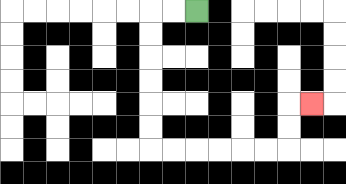{'start': '[8, 0]', 'end': '[13, 4]', 'path_directions': 'L,L,D,D,D,D,D,D,R,R,R,R,R,R,U,U,R', 'path_coordinates': '[[8, 0], [7, 0], [6, 0], [6, 1], [6, 2], [6, 3], [6, 4], [6, 5], [6, 6], [7, 6], [8, 6], [9, 6], [10, 6], [11, 6], [12, 6], [12, 5], [12, 4], [13, 4]]'}